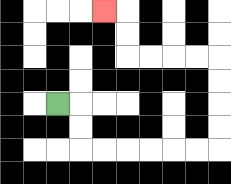{'start': '[2, 4]', 'end': '[4, 0]', 'path_directions': 'R,D,D,R,R,R,R,R,R,U,U,U,U,L,L,L,L,U,U,L', 'path_coordinates': '[[2, 4], [3, 4], [3, 5], [3, 6], [4, 6], [5, 6], [6, 6], [7, 6], [8, 6], [9, 6], [9, 5], [9, 4], [9, 3], [9, 2], [8, 2], [7, 2], [6, 2], [5, 2], [5, 1], [5, 0], [4, 0]]'}